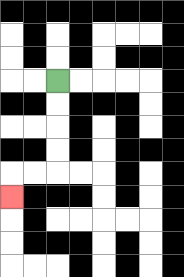{'start': '[2, 3]', 'end': '[0, 8]', 'path_directions': 'D,D,D,D,L,L,D', 'path_coordinates': '[[2, 3], [2, 4], [2, 5], [2, 6], [2, 7], [1, 7], [0, 7], [0, 8]]'}